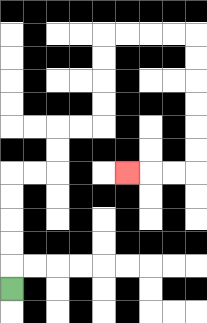{'start': '[0, 12]', 'end': '[5, 7]', 'path_directions': 'U,U,U,U,U,R,R,U,U,R,R,U,U,U,U,R,R,R,R,D,D,D,D,D,D,L,L,L', 'path_coordinates': '[[0, 12], [0, 11], [0, 10], [0, 9], [0, 8], [0, 7], [1, 7], [2, 7], [2, 6], [2, 5], [3, 5], [4, 5], [4, 4], [4, 3], [4, 2], [4, 1], [5, 1], [6, 1], [7, 1], [8, 1], [8, 2], [8, 3], [8, 4], [8, 5], [8, 6], [8, 7], [7, 7], [6, 7], [5, 7]]'}